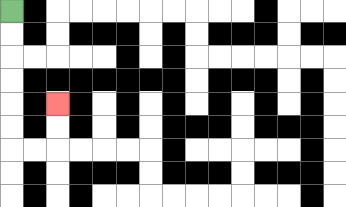{'start': '[0, 0]', 'end': '[2, 4]', 'path_directions': 'D,D,D,D,D,D,R,R,U,U', 'path_coordinates': '[[0, 0], [0, 1], [0, 2], [0, 3], [0, 4], [0, 5], [0, 6], [1, 6], [2, 6], [2, 5], [2, 4]]'}